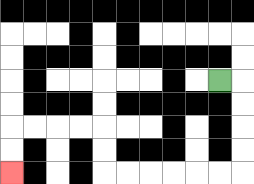{'start': '[9, 3]', 'end': '[0, 7]', 'path_directions': 'R,D,D,D,D,L,L,L,L,L,L,U,U,L,L,L,L,D,D', 'path_coordinates': '[[9, 3], [10, 3], [10, 4], [10, 5], [10, 6], [10, 7], [9, 7], [8, 7], [7, 7], [6, 7], [5, 7], [4, 7], [4, 6], [4, 5], [3, 5], [2, 5], [1, 5], [0, 5], [0, 6], [0, 7]]'}